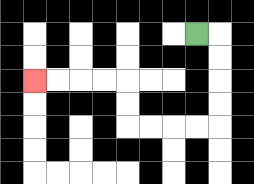{'start': '[8, 1]', 'end': '[1, 3]', 'path_directions': 'R,D,D,D,D,L,L,L,L,U,U,L,L,L,L', 'path_coordinates': '[[8, 1], [9, 1], [9, 2], [9, 3], [9, 4], [9, 5], [8, 5], [7, 5], [6, 5], [5, 5], [5, 4], [5, 3], [4, 3], [3, 3], [2, 3], [1, 3]]'}